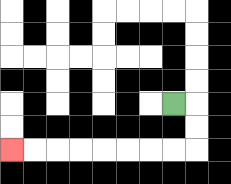{'start': '[7, 4]', 'end': '[0, 6]', 'path_directions': 'R,D,D,L,L,L,L,L,L,L,L', 'path_coordinates': '[[7, 4], [8, 4], [8, 5], [8, 6], [7, 6], [6, 6], [5, 6], [4, 6], [3, 6], [2, 6], [1, 6], [0, 6]]'}